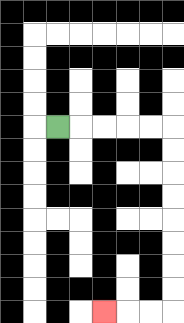{'start': '[2, 5]', 'end': '[4, 13]', 'path_directions': 'R,R,R,R,R,D,D,D,D,D,D,D,D,L,L,L', 'path_coordinates': '[[2, 5], [3, 5], [4, 5], [5, 5], [6, 5], [7, 5], [7, 6], [7, 7], [7, 8], [7, 9], [7, 10], [7, 11], [7, 12], [7, 13], [6, 13], [5, 13], [4, 13]]'}